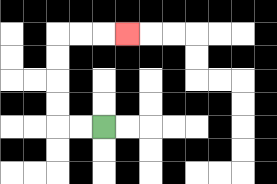{'start': '[4, 5]', 'end': '[5, 1]', 'path_directions': 'L,L,U,U,U,U,R,R,R', 'path_coordinates': '[[4, 5], [3, 5], [2, 5], [2, 4], [2, 3], [2, 2], [2, 1], [3, 1], [4, 1], [5, 1]]'}